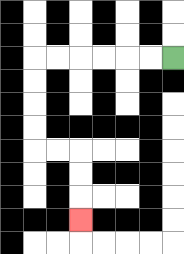{'start': '[7, 2]', 'end': '[3, 9]', 'path_directions': 'L,L,L,L,L,L,D,D,D,D,R,R,D,D,D', 'path_coordinates': '[[7, 2], [6, 2], [5, 2], [4, 2], [3, 2], [2, 2], [1, 2], [1, 3], [1, 4], [1, 5], [1, 6], [2, 6], [3, 6], [3, 7], [3, 8], [3, 9]]'}